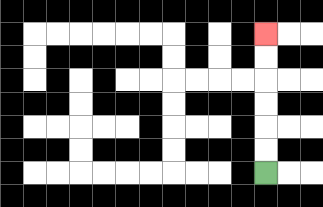{'start': '[11, 7]', 'end': '[11, 1]', 'path_directions': 'U,U,U,U,U,U', 'path_coordinates': '[[11, 7], [11, 6], [11, 5], [11, 4], [11, 3], [11, 2], [11, 1]]'}